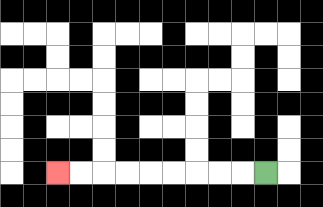{'start': '[11, 7]', 'end': '[2, 7]', 'path_directions': 'L,L,L,L,L,L,L,L,L', 'path_coordinates': '[[11, 7], [10, 7], [9, 7], [8, 7], [7, 7], [6, 7], [5, 7], [4, 7], [3, 7], [2, 7]]'}